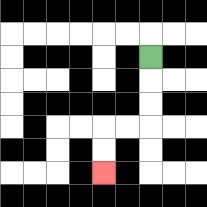{'start': '[6, 2]', 'end': '[4, 7]', 'path_directions': 'D,D,D,L,L,D,D', 'path_coordinates': '[[6, 2], [6, 3], [6, 4], [6, 5], [5, 5], [4, 5], [4, 6], [4, 7]]'}